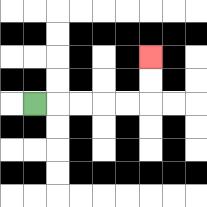{'start': '[1, 4]', 'end': '[6, 2]', 'path_directions': 'R,R,R,R,R,U,U', 'path_coordinates': '[[1, 4], [2, 4], [3, 4], [4, 4], [5, 4], [6, 4], [6, 3], [6, 2]]'}